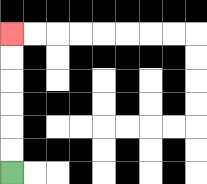{'start': '[0, 7]', 'end': '[0, 1]', 'path_directions': 'U,U,U,U,U,U', 'path_coordinates': '[[0, 7], [0, 6], [0, 5], [0, 4], [0, 3], [0, 2], [0, 1]]'}